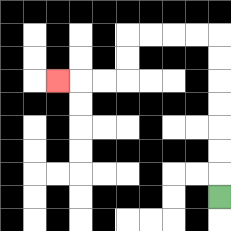{'start': '[9, 8]', 'end': '[2, 3]', 'path_directions': 'U,U,U,U,U,U,U,L,L,L,L,D,D,L,L,L', 'path_coordinates': '[[9, 8], [9, 7], [9, 6], [9, 5], [9, 4], [9, 3], [9, 2], [9, 1], [8, 1], [7, 1], [6, 1], [5, 1], [5, 2], [5, 3], [4, 3], [3, 3], [2, 3]]'}